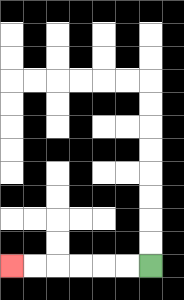{'start': '[6, 11]', 'end': '[0, 11]', 'path_directions': 'L,L,L,L,L,L', 'path_coordinates': '[[6, 11], [5, 11], [4, 11], [3, 11], [2, 11], [1, 11], [0, 11]]'}